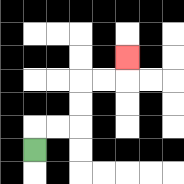{'start': '[1, 6]', 'end': '[5, 2]', 'path_directions': 'U,R,R,U,U,R,R,U', 'path_coordinates': '[[1, 6], [1, 5], [2, 5], [3, 5], [3, 4], [3, 3], [4, 3], [5, 3], [5, 2]]'}